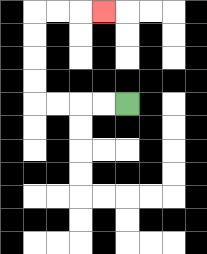{'start': '[5, 4]', 'end': '[4, 0]', 'path_directions': 'L,L,L,L,U,U,U,U,R,R,R', 'path_coordinates': '[[5, 4], [4, 4], [3, 4], [2, 4], [1, 4], [1, 3], [1, 2], [1, 1], [1, 0], [2, 0], [3, 0], [4, 0]]'}